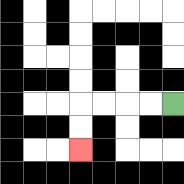{'start': '[7, 4]', 'end': '[3, 6]', 'path_directions': 'L,L,L,L,D,D', 'path_coordinates': '[[7, 4], [6, 4], [5, 4], [4, 4], [3, 4], [3, 5], [3, 6]]'}